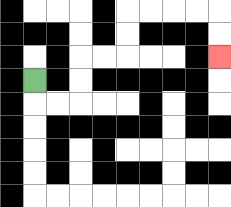{'start': '[1, 3]', 'end': '[9, 2]', 'path_directions': 'D,R,R,U,U,R,R,U,U,R,R,R,R,D,D', 'path_coordinates': '[[1, 3], [1, 4], [2, 4], [3, 4], [3, 3], [3, 2], [4, 2], [5, 2], [5, 1], [5, 0], [6, 0], [7, 0], [8, 0], [9, 0], [9, 1], [9, 2]]'}